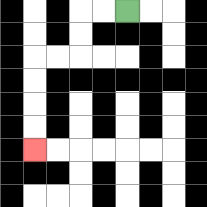{'start': '[5, 0]', 'end': '[1, 6]', 'path_directions': 'L,L,D,D,L,L,D,D,D,D', 'path_coordinates': '[[5, 0], [4, 0], [3, 0], [3, 1], [3, 2], [2, 2], [1, 2], [1, 3], [1, 4], [1, 5], [1, 6]]'}